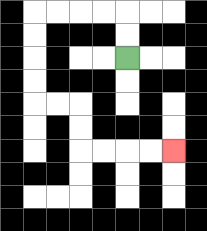{'start': '[5, 2]', 'end': '[7, 6]', 'path_directions': 'U,U,L,L,L,L,D,D,D,D,R,R,D,D,R,R,R,R', 'path_coordinates': '[[5, 2], [5, 1], [5, 0], [4, 0], [3, 0], [2, 0], [1, 0], [1, 1], [1, 2], [1, 3], [1, 4], [2, 4], [3, 4], [3, 5], [3, 6], [4, 6], [5, 6], [6, 6], [7, 6]]'}